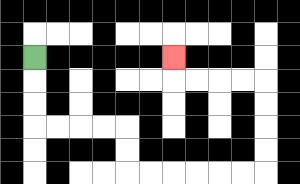{'start': '[1, 2]', 'end': '[7, 2]', 'path_directions': 'D,D,D,R,R,R,R,D,D,R,R,R,R,R,R,U,U,U,U,L,L,L,L,U', 'path_coordinates': '[[1, 2], [1, 3], [1, 4], [1, 5], [2, 5], [3, 5], [4, 5], [5, 5], [5, 6], [5, 7], [6, 7], [7, 7], [8, 7], [9, 7], [10, 7], [11, 7], [11, 6], [11, 5], [11, 4], [11, 3], [10, 3], [9, 3], [8, 3], [7, 3], [7, 2]]'}